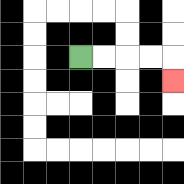{'start': '[3, 2]', 'end': '[7, 3]', 'path_directions': 'R,R,R,R,D', 'path_coordinates': '[[3, 2], [4, 2], [5, 2], [6, 2], [7, 2], [7, 3]]'}